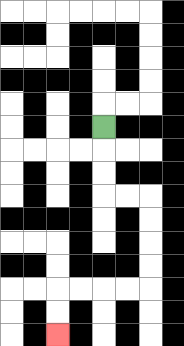{'start': '[4, 5]', 'end': '[2, 14]', 'path_directions': 'D,D,D,R,R,D,D,D,D,L,L,L,L,D,D', 'path_coordinates': '[[4, 5], [4, 6], [4, 7], [4, 8], [5, 8], [6, 8], [6, 9], [6, 10], [6, 11], [6, 12], [5, 12], [4, 12], [3, 12], [2, 12], [2, 13], [2, 14]]'}